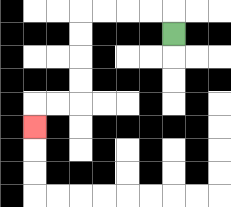{'start': '[7, 1]', 'end': '[1, 5]', 'path_directions': 'U,L,L,L,L,D,D,D,D,L,L,D', 'path_coordinates': '[[7, 1], [7, 0], [6, 0], [5, 0], [4, 0], [3, 0], [3, 1], [3, 2], [3, 3], [3, 4], [2, 4], [1, 4], [1, 5]]'}